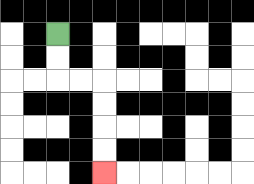{'start': '[2, 1]', 'end': '[4, 7]', 'path_directions': 'D,D,R,R,D,D,D,D', 'path_coordinates': '[[2, 1], [2, 2], [2, 3], [3, 3], [4, 3], [4, 4], [4, 5], [4, 6], [4, 7]]'}